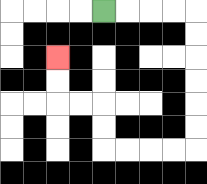{'start': '[4, 0]', 'end': '[2, 2]', 'path_directions': 'R,R,R,R,D,D,D,D,D,D,L,L,L,L,U,U,L,L,U,U', 'path_coordinates': '[[4, 0], [5, 0], [6, 0], [7, 0], [8, 0], [8, 1], [8, 2], [8, 3], [8, 4], [8, 5], [8, 6], [7, 6], [6, 6], [5, 6], [4, 6], [4, 5], [4, 4], [3, 4], [2, 4], [2, 3], [2, 2]]'}